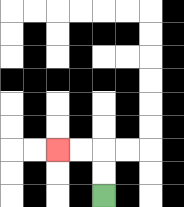{'start': '[4, 8]', 'end': '[2, 6]', 'path_directions': 'U,U,L,L', 'path_coordinates': '[[4, 8], [4, 7], [4, 6], [3, 6], [2, 6]]'}